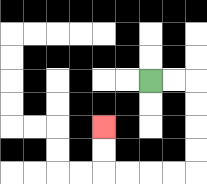{'start': '[6, 3]', 'end': '[4, 5]', 'path_directions': 'R,R,D,D,D,D,L,L,L,L,U,U', 'path_coordinates': '[[6, 3], [7, 3], [8, 3], [8, 4], [8, 5], [8, 6], [8, 7], [7, 7], [6, 7], [5, 7], [4, 7], [4, 6], [4, 5]]'}